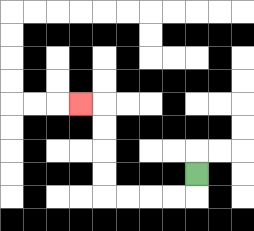{'start': '[8, 7]', 'end': '[3, 4]', 'path_directions': 'D,L,L,L,L,U,U,U,U,L', 'path_coordinates': '[[8, 7], [8, 8], [7, 8], [6, 8], [5, 8], [4, 8], [4, 7], [4, 6], [4, 5], [4, 4], [3, 4]]'}